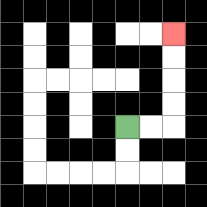{'start': '[5, 5]', 'end': '[7, 1]', 'path_directions': 'R,R,U,U,U,U', 'path_coordinates': '[[5, 5], [6, 5], [7, 5], [7, 4], [7, 3], [7, 2], [7, 1]]'}